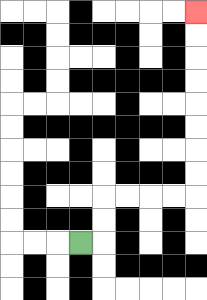{'start': '[3, 10]', 'end': '[8, 0]', 'path_directions': 'R,U,U,R,R,R,R,U,U,U,U,U,U,U,U', 'path_coordinates': '[[3, 10], [4, 10], [4, 9], [4, 8], [5, 8], [6, 8], [7, 8], [8, 8], [8, 7], [8, 6], [8, 5], [8, 4], [8, 3], [8, 2], [8, 1], [8, 0]]'}